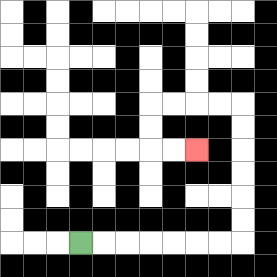{'start': '[3, 10]', 'end': '[8, 6]', 'path_directions': 'R,R,R,R,R,R,R,U,U,U,U,U,U,L,L,L,L,D,D,R,R', 'path_coordinates': '[[3, 10], [4, 10], [5, 10], [6, 10], [7, 10], [8, 10], [9, 10], [10, 10], [10, 9], [10, 8], [10, 7], [10, 6], [10, 5], [10, 4], [9, 4], [8, 4], [7, 4], [6, 4], [6, 5], [6, 6], [7, 6], [8, 6]]'}